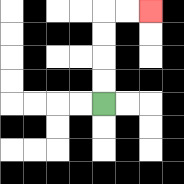{'start': '[4, 4]', 'end': '[6, 0]', 'path_directions': 'U,U,U,U,R,R', 'path_coordinates': '[[4, 4], [4, 3], [4, 2], [4, 1], [4, 0], [5, 0], [6, 0]]'}